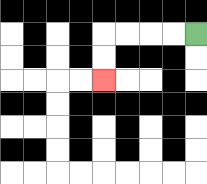{'start': '[8, 1]', 'end': '[4, 3]', 'path_directions': 'L,L,L,L,D,D', 'path_coordinates': '[[8, 1], [7, 1], [6, 1], [5, 1], [4, 1], [4, 2], [4, 3]]'}